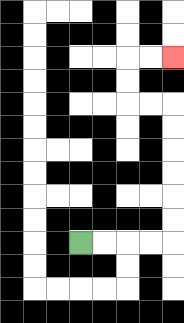{'start': '[3, 10]', 'end': '[7, 2]', 'path_directions': 'R,R,R,R,U,U,U,U,U,U,L,L,U,U,R,R', 'path_coordinates': '[[3, 10], [4, 10], [5, 10], [6, 10], [7, 10], [7, 9], [7, 8], [7, 7], [7, 6], [7, 5], [7, 4], [6, 4], [5, 4], [5, 3], [5, 2], [6, 2], [7, 2]]'}